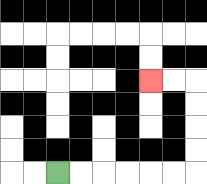{'start': '[2, 7]', 'end': '[6, 3]', 'path_directions': 'R,R,R,R,R,R,U,U,U,U,L,L', 'path_coordinates': '[[2, 7], [3, 7], [4, 7], [5, 7], [6, 7], [7, 7], [8, 7], [8, 6], [8, 5], [8, 4], [8, 3], [7, 3], [6, 3]]'}